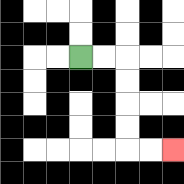{'start': '[3, 2]', 'end': '[7, 6]', 'path_directions': 'R,R,D,D,D,D,R,R', 'path_coordinates': '[[3, 2], [4, 2], [5, 2], [5, 3], [5, 4], [5, 5], [5, 6], [6, 6], [7, 6]]'}